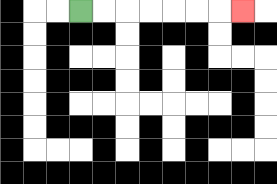{'start': '[3, 0]', 'end': '[10, 0]', 'path_directions': 'R,R,R,R,R,R,R', 'path_coordinates': '[[3, 0], [4, 0], [5, 0], [6, 0], [7, 0], [8, 0], [9, 0], [10, 0]]'}